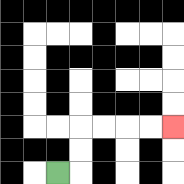{'start': '[2, 7]', 'end': '[7, 5]', 'path_directions': 'R,U,U,R,R,R,R', 'path_coordinates': '[[2, 7], [3, 7], [3, 6], [3, 5], [4, 5], [5, 5], [6, 5], [7, 5]]'}